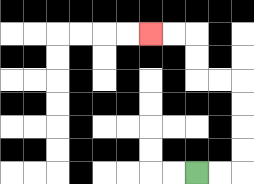{'start': '[8, 7]', 'end': '[6, 1]', 'path_directions': 'R,R,U,U,U,U,L,L,U,U,L,L', 'path_coordinates': '[[8, 7], [9, 7], [10, 7], [10, 6], [10, 5], [10, 4], [10, 3], [9, 3], [8, 3], [8, 2], [8, 1], [7, 1], [6, 1]]'}